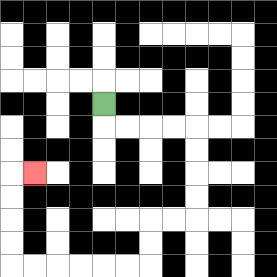{'start': '[4, 4]', 'end': '[1, 7]', 'path_directions': 'D,R,R,R,R,D,D,D,D,L,L,D,D,L,L,L,L,L,L,U,U,U,U,R', 'path_coordinates': '[[4, 4], [4, 5], [5, 5], [6, 5], [7, 5], [8, 5], [8, 6], [8, 7], [8, 8], [8, 9], [7, 9], [6, 9], [6, 10], [6, 11], [5, 11], [4, 11], [3, 11], [2, 11], [1, 11], [0, 11], [0, 10], [0, 9], [0, 8], [0, 7], [1, 7]]'}